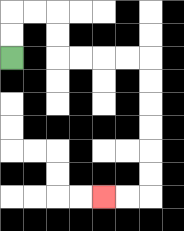{'start': '[0, 2]', 'end': '[4, 8]', 'path_directions': 'U,U,R,R,D,D,R,R,R,R,D,D,D,D,D,D,L,L', 'path_coordinates': '[[0, 2], [0, 1], [0, 0], [1, 0], [2, 0], [2, 1], [2, 2], [3, 2], [4, 2], [5, 2], [6, 2], [6, 3], [6, 4], [6, 5], [6, 6], [6, 7], [6, 8], [5, 8], [4, 8]]'}